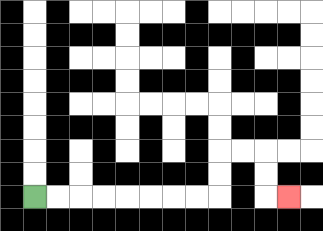{'start': '[1, 8]', 'end': '[12, 8]', 'path_directions': 'R,R,R,R,R,R,R,R,U,U,R,R,D,D,R', 'path_coordinates': '[[1, 8], [2, 8], [3, 8], [4, 8], [5, 8], [6, 8], [7, 8], [8, 8], [9, 8], [9, 7], [9, 6], [10, 6], [11, 6], [11, 7], [11, 8], [12, 8]]'}